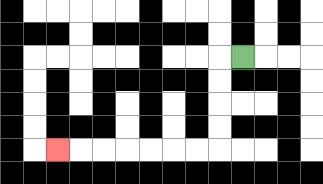{'start': '[10, 2]', 'end': '[2, 6]', 'path_directions': 'L,D,D,D,D,L,L,L,L,L,L,L', 'path_coordinates': '[[10, 2], [9, 2], [9, 3], [9, 4], [9, 5], [9, 6], [8, 6], [7, 6], [6, 6], [5, 6], [4, 6], [3, 6], [2, 6]]'}